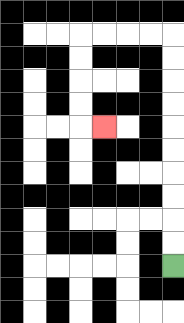{'start': '[7, 11]', 'end': '[4, 5]', 'path_directions': 'U,U,U,U,U,U,U,U,U,U,L,L,L,L,D,D,D,D,R', 'path_coordinates': '[[7, 11], [7, 10], [7, 9], [7, 8], [7, 7], [7, 6], [7, 5], [7, 4], [7, 3], [7, 2], [7, 1], [6, 1], [5, 1], [4, 1], [3, 1], [3, 2], [3, 3], [3, 4], [3, 5], [4, 5]]'}